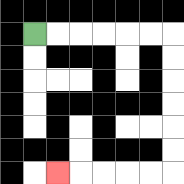{'start': '[1, 1]', 'end': '[2, 7]', 'path_directions': 'R,R,R,R,R,R,D,D,D,D,D,D,L,L,L,L,L', 'path_coordinates': '[[1, 1], [2, 1], [3, 1], [4, 1], [5, 1], [6, 1], [7, 1], [7, 2], [7, 3], [7, 4], [7, 5], [7, 6], [7, 7], [6, 7], [5, 7], [4, 7], [3, 7], [2, 7]]'}